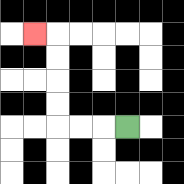{'start': '[5, 5]', 'end': '[1, 1]', 'path_directions': 'L,L,L,U,U,U,U,L', 'path_coordinates': '[[5, 5], [4, 5], [3, 5], [2, 5], [2, 4], [2, 3], [2, 2], [2, 1], [1, 1]]'}